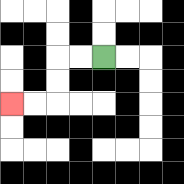{'start': '[4, 2]', 'end': '[0, 4]', 'path_directions': 'L,L,D,D,L,L', 'path_coordinates': '[[4, 2], [3, 2], [2, 2], [2, 3], [2, 4], [1, 4], [0, 4]]'}